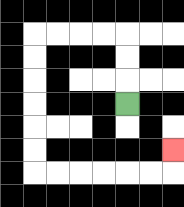{'start': '[5, 4]', 'end': '[7, 6]', 'path_directions': 'U,U,U,L,L,L,L,D,D,D,D,D,D,R,R,R,R,R,R,U', 'path_coordinates': '[[5, 4], [5, 3], [5, 2], [5, 1], [4, 1], [3, 1], [2, 1], [1, 1], [1, 2], [1, 3], [1, 4], [1, 5], [1, 6], [1, 7], [2, 7], [3, 7], [4, 7], [5, 7], [6, 7], [7, 7], [7, 6]]'}